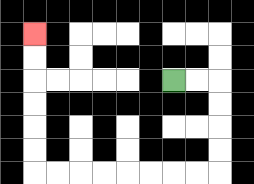{'start': '[7, 3]', 'end': '[1, 1]', 'path_directions': 'R,R,D,D,D,D,L,L,L,L,L,L,L,L,U,U,U,U,U,U', 'path_coordinates': '[[7, 3], [8, 3], [9, 3], [9, 4], [9, 5], [9, 6], [9, 7], [8, 7], [7, 7], [6, 7], [5, 7], [4, 7], [3, 7], [2, 7], [1, 7], [1, 6], [1, 5], [1, 4], [1, 3], [1, 2], [1, 1]]'}